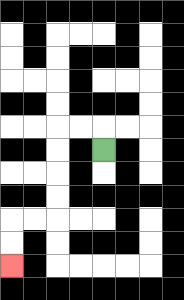{'start': '[4, 6]', 'end': '[0, 11]', 'path_directions': 'U,L,L,D,D,D,D,L,L,D,D', 'path_coordinates': '[[4, 6], [4, 5], [3, 5], [2, 5], [2, 6], [2, 7], [2, 8], [2, 9], [1, 9], [0, 9], [0, 10], [0, 11]]'}